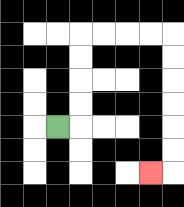{'start': '[2, 5]', 'end': '[6, 7]', 'path_directions': 'R,U,U,U,U,R,R,R,R,D,D,D,D,D,D,L', 'path_coordinates': '[[2, 5], [3, 5], [3, 4], [3, 3], [3, 2], [3, 1], [4, 1], [5, 1], [6, 1], [7, 1], [7, 2], [7, 3], [7, 4], [7, 5], [7, 6], [7, 7], [6, 7]]'}